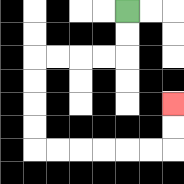{'start': '[5, 0]', 'end': '[7, 4]', 'path_directions': 'D,D,L,L,L,L,D,D,D,D,R,R,R,R,R,R,U,U', 'path_coordinates': '[[5, 0], [5, 1], [5, 2], [4, 2], [3, 2], [2, 2], [1, 2], [1, 3], [1, 4], [1, 5], [1, 6], [2, 6], [3, 6], [4, 6], [5, 6], [6, 6], [7, 6], [7, 5], [7, 4]]'}